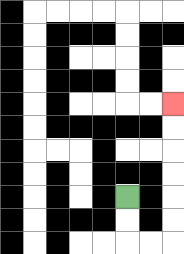{'start': '[5, 8]', 'end': '[7, 4]', 'path_directions': 'D,D,R,R,U,U,U,U,U,U', 'path_coordinates': '[[5, 8], [5, 9], [5, 10], [6, 10], [7, 10], [7, 9], [7, 8], [7, 7], [7, 6], [7, 5], [7, 4]]'}